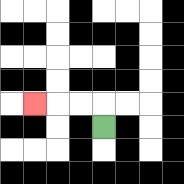{'start': '[4, 5]', 'end': '[1, 4]', 'path_directions': 'U,L,L,L', 'path_coordinates': '[[4, 5], [4, 4], [3, 4], [2, 4], [1, 4]]'}